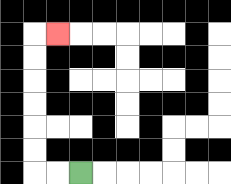{'start': '[3, 7]', 'end': '[2, 1]', 'path_directions': 'L,L,U,U,U,U,U,U,R', 'path_coordinates': '[[3, 7], [2, 7], [1, 7], [1, 6], [1, 5], [1, 4], [1, 3], [1, 2], [1, 1], [2, 1]]'}